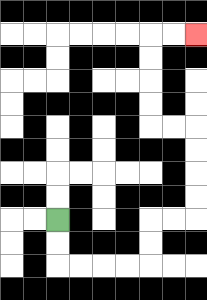{'start': '[2, 9]', 'end': '[8, 1]', 'path_directions': 'D,D,R,R,R,R,U,U,R,R,U,U,U,U,L,L,U,U,U,U,R,R', 'path_coordinates': '[[2, 9], [2, 10], [2, 11], [3, 11], [4, 11], [5, 11], [6, 11], [6, 10], [6, 9], [7, 9], [8, 9], [8, 8], [8, 7], [8, 6], [8, 5], [7, 5], [6, 5], [6, 4], [6, 3], [6, 2], [6, 1], [7, 1], [8, 1]]'}